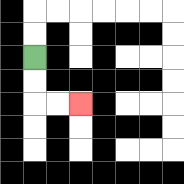{'start': '[1, 2]', 'end': '[3, 4]', 'path_directions': 'D,D,R,R', 'path_coordinates': '[[1, 2], [1, 3], [1, 4], [2, 4], [3, 4]]'}